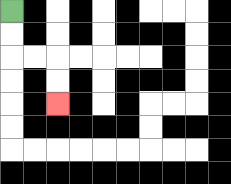{'start': '[0, 0]', 'end': '[2, 4]', 'path_directions': 'D,D,R,R,D,D', 'path_coordinates': '[[0, 0], [0, 1], [0, 2], [1, 2], [2, 2], [2, 3], [2, 4]]'}